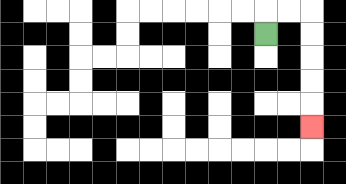{'start': '[11, 1]', 'end': '[13, 5]', 'path_directions': 'U,R,R,D,D,D,D,D', 'path_coordinates': '[[11, 1], [11, 0], [12, 0], [13, 0], [13, 1], [13, 2], [13, 3], [13, 4], [13, 5]]'}